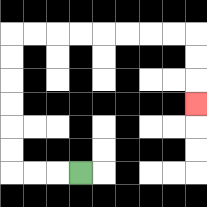{'start': '[3, 7]', 'end': '[8, 4]', 'path_directions': 'L,L,L,U,U,U,U,U,U,R,R,R,R,R,R,R,R,D,D,D', 'path_coordinates': '[[3, 7], [2, 7], [1, 7], [0, 7], [0, 6], [0, 5], [0, 4], [0, 3], [0, 2], [0, 1], [1, 1], [2, 1], [3, 1], [4, 1], [5, 1], [6, 1], [7, 1], [8, 1], [8, 2], [8, 3], [8, 4]]'}